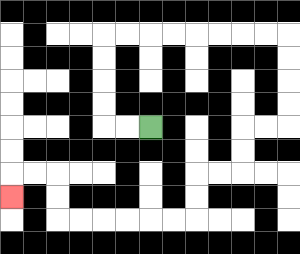{'start': '[6, 5]', 'end': '[0, 8]', 'path_directions': 'L,L,U,U,U,U,R,R,R,R,R,R,R,R,D,D,D,D,L,L,D,D,L,L,D,D,L,L,L,L,L,L,U,U,L,L,D', 'path_coordinates': '[[6, 5], [5, 5], [4, 5], [4, 4], [4, 3], [4, 2], [4, 1], [5, 1], [6, 1], [7, 1], [8, 1], [9, 1], [10, 1], [11, 1], [12, 1], [12, 2], [12, 3], [12, 4], [12, 5], [11, 5], [10, 5], [10, 6], [10, 7], [9, 7], [8, 7], [8, 8], [8, 9], [7, 9], [6, 9], [5, 9], [4, 9], [3, 9], [2, 9], [2, 8], [2, 7], [1, 7], [0, 7], [0, 8]]'}